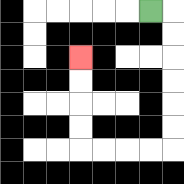{'start': '[6, 0]', 'end': '[3, 2]', 'path_directions': 'R,D,D,D,D,D,D,L,L,L,L,U,U,U,U', 'path_coordinates': '[[6, 0], [7, 0], [7, 1], [7, 2], [7, 3], [7, 4], [7, 5], [7, 6], [6, 6], [5, 6], [4, 6], [3, 6], [3, 5], [3, 4], [3, 3], [3, 2]]'}